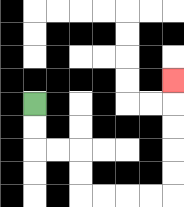{'start': '[1, 4]', 'end': '[7, 3]', 'path_directions': 'D,D,R,R,D,D,R,R,R,R,U,U,U,U,U', 'path_coordinates': '[[1, 4], [1, 5], [1, 6], [2, 6], [3, 6], [3, 7], [3, 8], [4, 8], [5, 8], [6, 8], [7, 8], [7, 7], [7, 6], [7, 5], [7, 4], [7, 3]]'}